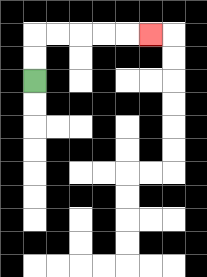{'start': '[1, 3]', 'end': '[6, 1]', 'path_directions': 'U,U,R,R,R,R,R', 'path_coordinates': '[[1, 3], [1, 2], [1, 1], [2, 1], [3, 1], [4, 1], [5, 1], [6, 1]]'}